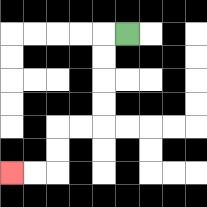{'start': '[5, 1]', 'end': '[0, 7]', 'path_directions': 'L,D,D,D,D,L,L,D,D,L,L', 'path_coordinates': '[[5, 1], [4, 1], [4, 2], [4, 3], [4, 4], [4, 5], [3, 5], [2, 5], [2, 6], [2, 7], [1, 7], [0, 7]]'}